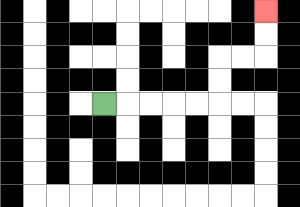{'start': '[4, 4]', 'end': '[11, 0]', 'path_directions': 'R,R,R,R,R,U,U,R,R,U,U', 'path_coordinates': '[[4, 4], [5, 4], [6, 4], [7, 4], [8, 4], [9, 4], [9, 3], [9, 2], [10, 2], [11, 2], [11, 1], [11, 0]]'}